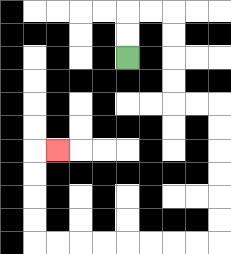{'start': '[5, 2]', 'end': '[2, 6]', 'path_directions': 'U,U,R,R,D,D,D,D,R,R,D,D,D,D,D,D,L,L,L,L,L,L,L,L,U,U,U,U,R', 'path_coordinates': '[[5, 2], [5, 1], [5, 0], [6, 0], [7, 0], [7, 1], [7, 2], [7, 3], [7, 4], [8, 4], [9, 4], [9, 5], [9, 6], [9, 7], [9, 8], [9, 9], [9, 10], [8, 10], [7, 10], [6, 10], [5, 10], [4, 10], [3, 10], [2, 10], [1, 10], [1, 9], [1, 8], [1, 7], [1, 6], [2, 6]]'}